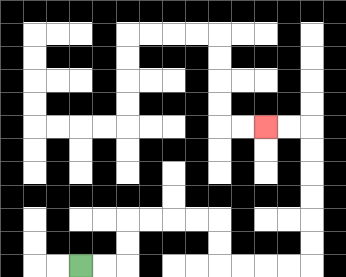{'start': '[3, 11]', 'end': '[11, 5]', 'path_directions': 'R,R,U,U,R,R,R,R,D,D,R,R,R,R,U,U,U,U,U,U,L,L', 'path_coordinates': '[[3, 11], [4, 11], [5, 11], [5, 10], [5, 9], [6, 9], [7, 9], [8, 9], [9, 9], [9, 10], [9, 11], [10, 11], [11, 11], [12, 11], [13, 11], [13, 10], [13, 9], [13, 8], [13, 7], [13, 6], [13, 5], [12, 5], [11, 5]]'}